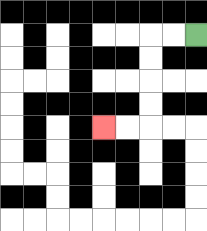{'start': '[8, 1]', 'end': '[4, 5]', 'path_directions': 'L,L,D,D,D,D,L,L', 'path_coordinates': '[[8, 1], [7, 1], [6, 1], [6, 2], [6, 3], [6, 4], [6, 5], [5, 5], [4, 5]]'}